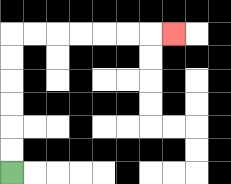{'start': '[0, 7]', 'end': '[7, 1]', 'path_directions': 'U,U,U,U,U,U,R,R,R,R,R,R,R', 'path_coordinates': '[[0, 7], [0, 6], [0, 5], [0, 4], [0, 3], [0, 2], [0, 1], [1, 1], [2, 1], [3, 1], [4, 1], [5, 1], [6, 1], [7, 1]]'}